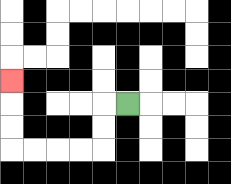{'start': '[5, 4]', 'end': '[0, 3]', 'path_directions': 'L,D,D,L,L,L,L,U,U,U', 'path_coordinates': '[[5, 4], [4, 4], [4, 5], [4, 6], [3, 6], [2, 6], [1, 6], [0, 6], [0, 5], [0, 4], [0, 3]]'}